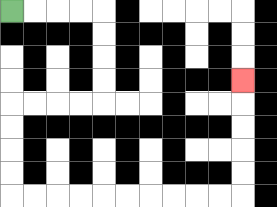{'start': '[0, 0]', 'end': '[10, 3]', 'path_directions': 'R,R,R,R,D,D,D,D,L,L,L,L,D,D,D,D,R,R,R,R,R,R,R,R,R,R,U,U,U,U,U', 'path_coordinates': '[[0, 0], [1, 0], [2, 0], [3, 0], [4, 0], [4, 1], [4, 2], [4, 3], [4, 4], [3, 4], [2, 4], [1, 4], [0, 4], [0, 5], [0, 6], [0, 7], [0, 8], [1, 8], [2, 8], [3, 8], [4, 8], [5, 8], [6, 8], [7, 8], [8, 8], [9, 8], [10, 8], [10, 7], [10, 6], [10, 5], [10, 4], [10, 3]]'}